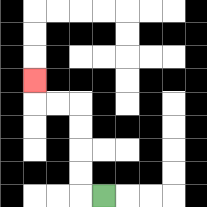{'start': '[4, 8]', 'end': '[1, 3]', 'path_directions': 'L,U,U,U,U,L,L,U', 'path_coordinates': '[[4, 8], [3, 8], [3, 7], [3, 6], [3, 5], [3, 4], [2, 4], [1, 4], [1, 3]]'}